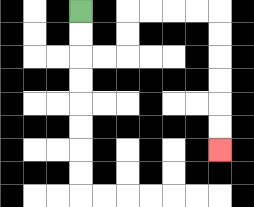{'start': '[3, 0]', 'end': '[9, 6]', 'path_directions': 'D,D,R,R,U,U,R,R,R,R,D,D,D,D,D,D', 'path_coordinates': '[[3, 0], [3, 1], [3, 2], [4, 2], [5, 2], [5, 1], [5, 0], [6, 0], [7, 0], [8, 0], [9, 0], [9, 1], [9, 2], [9, 3], [9, 4], [9, 5], [9, 6]]'}